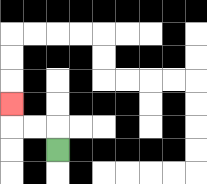{'start': '[2, 6]', 'end': '[0, 4]', 'path_directions': 'U,L,L,U', 'path_coordinates': '[[2, 6], [2, 5], [1, 5], [0, 5], [0, 4]]'}